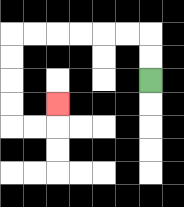{'start': '[6, 3]', 'end': '[2, 4]', 'path_directions': 'U,U,L,L,L,L,L,L,D,D,D,D,R,R,U', 'path_coordinates': '[[6, 3], [6, 2], [6, 1], [5, 1], [4, 1], [3, 1], [2, 1], [1, 1], [0, 1], [0, 2], [0, 3], [0, 4], [0, 5], [1, 5], [2, 5], [2, 4]]'}